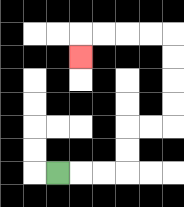{'start': '[2, 7]', 'end': '[3, 2]', 'path_directions': 'R,R,R,U,U,R,R,U,U,U,U,L,L,L,L,D', 'path_coordinates': '[[2, 7], [3, 7], [4, 7], [5, 7], [5, 6], [5, 5], [6, 5], [7, 5], [7, 4], [7, 3], [7, 2], [7, 1], [6, 1], [5, 1], [4, 1], [3, 1], [3, 2]]'}